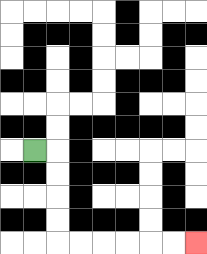{'start': '[1, 6]', 'end': '[8, 10]', 'path_directions': 'R,D,D,D,D,R,R,R,R,R,R', 'path_coordinates': '[[1, 6], [2, 6], [2, 7], [2, 8], [2, 9], [2, 10], [3, 10], [4, 10], [5, 10], [6, 10], [7, 10], [8, 10]]'}